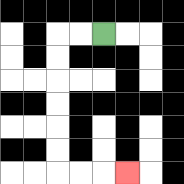{'start': '[4, 1]', 'end': '[5, 7]', 'path_directions': 'L,L,D,D,D,D,D,D,R,R,R', 'path_coordinates': '[[4, 1], [3, 1], [2, 1], [2, 2], [2, 3], [2, 4], [2, 5], [2, 6], [2, 7], [3, 7], [4, 7], [5, 7]]'}